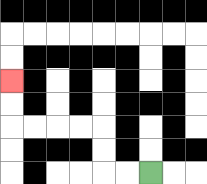{'start': '[6, 7]', 'end': '[0, 3]', 'path_directions': 'L,L,U,U,L,L,L,L,U,U', 'path_coordinates': '[[6, 7], [5, 7], [4, 7], [4, 6], [4, 5], [3, 5], [2, 5], [1, 5], [0, 5], [0, 4], [0, 3]]'}